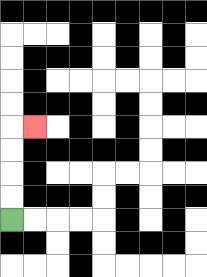{'start': '[0, 9]', 'end': '[1, 5]', 'path_directions': 'U,U,U,U,R', 'path_coordinates': '[[0, 9], [0, 8], [0, 7], [0, 6], [0, 5], [1, 5]]'}